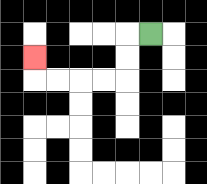{'start': '[6, 1]', 'end': '[1, 2]', 'path_directions': 'L,D,D,L,L,L,L,U', 'path_coordinates': '[[6, 1], [5, 1], [5, 2], [5, 3], [4, 3], [3, 3], [2, 3], [1, 3], [1, 2]]'}